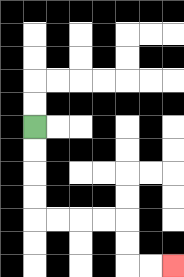{'start': '[1, 5]', 'end': '[7, 11]', 'path_directions': 'D,D,D,D,R,R,R,R,D,D,R,R', 'path_coordinates': '[[1, 5], [1, 6], [1, 7], [1, 8], [1, 9], [2, 9], [3, 9], [4, 9], [5, 9], [5, 10], [5, 11], [6, 11], [7, 11]]'}